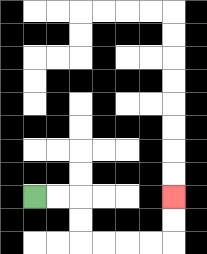{'start': '[1, 8]', 'end': '[7, 8]', 'path_directions': 'R,R,D,D,R,R,R,R,U,U', 'path_coordinates': '[[1, 8], [2, 8], [3, 8], [3, 9], [3, 10], [4, 10], [5, 10], [6, 10], [7, 10], [7, 9], [7, 8]]'}